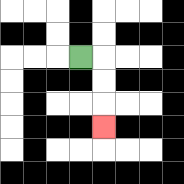{'start': '[3, 2]', 'end': '[4, 5]', 'path_directions': 'R,D,D,D', 'path_coordinates': '[[3, 2], [4, 2], [4, 3], [4, 4], [4, 5]]'}